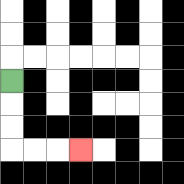{'start': '[0, 3]', 'end': '[3, 6]', 'path_directions': 'D,D,D,R,R,R', 'path_coordinates': '[[0, 3], [0, 4], [0, 5], [0, 6], [1, 6], [2, 6], [3, 6]]'}